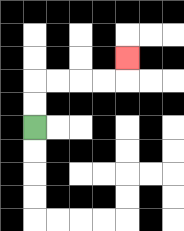{'start': '[1, 5]', 'end': '[5, 2]', 'path_directions': 'U,U,R,R,R,R,U', 'path_coordinates': '[[1, 5], [1, 4], [1, 3], [2, 3], [3, 3], [4, 3], [5, 3], [5, 2]]'}